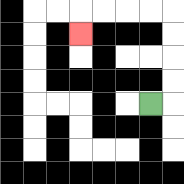{'start': '[6, 4]', 'end': '[3, 1]', 'path_directions': 'R,U,U,U,U,L,L,L,L,D', 'path_coordinates': '[[6, 4], [7, 4], [7, 3], [7, 2], [7, 1], [7, 0], [6, 0], [5, 0], [4, 0], [3, 0], [3, 1]]'}